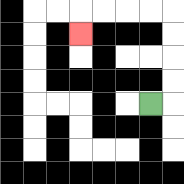{'start': '[6, 4]', 'end': '[3, 1]', 'path_directions': 'R,U,U,U,U,L,L,L,L,D', 'path_coordinates': '[[6, 4], [7, 4], [7, 3], [7, 2], [7, 1], [7, 0], [6, 0], [5, 0], [4, 0], [3, 0], [3, 1]]'}